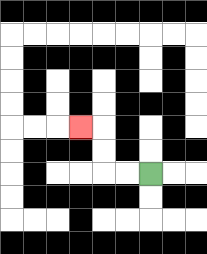{'start': '[6, 7]', 'end': '[3, 5]', 'path_directions': 'L,L,U,U,L', 'path_coordinates': '[[6, 7], [5, 7], [4, 7], [4, 6], [4, 5], [3, 5]]'}